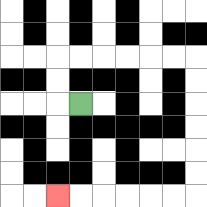{'start': '[3, 4]', 'end': '[2, 8]', 'path_directions': 'L,U,U,R,R,R,R,R,R,D,D,D,D,D,D,L,L,L,L,L,L', 'path_coordinates': '[[3, 4], [2, 4], [2, 3], [2, 2], [3, 2], [4, 2], [5, 2], [6, 2], [7, 2], [8, 2], [8, 3], [8, 4], [8, 5], [8, 6], [8, 7], [8, 8], [7, 8], [6, 8], [5, 8], [4, 8], [3, 8], [2, 8]]'}